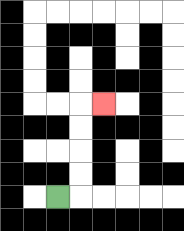{'start': '[2, 8]', 'end': '[4, 4]', 'path_directions': 'R,U,U,U,U,R', 'path_coordinates': '[[2, 8], [3, 8], [3, 7], [3, 6], [3, 5], [3, 4], [4, 4]]'}